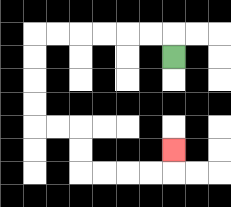{'start': '[7, 2]', 'end': '[7, 6]', 'path_directions': 'U,L,L,L,L,L,L,D,D,D,D,R,R,D,D,R,R,R,R,U', 'path_coordinates': '[[7, 2], [7, 1], [6, 1], [5, 1], [4, 1], [3, 1], [2, 1], [1, 1], [1, 2], [1, 3], [1, 4], [1, 5], [2, 5], [3, 5], [3, 6], [3, 7], [4, 7], [5, 7], [6, 7], [7, 7], [7, 6]]'}